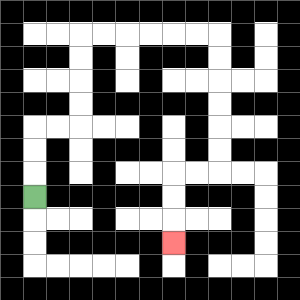{'start': '[1, 8]', 'end': '[7, 10]', 'path_directions': 'U,U,U,R,R,U,U,U,U,R,R,R,R,R,R,D,D,D,D,D,D,L,L,D,D,D', 'path_coordinates': '[[1, 8], [1, 7], [1, 6], [1, 5], [2, 5], [3, 5], [3, 4], [3, 3], [3, 2], [3, 1], [4, 1], [5, 1], [6, 1], [7, 1], [8, 1], [9, 1], [9, 2], [9, 3], [9, 4], [9, 5], [9, 6], [9, 7], [8, 7], [7, 7], [7, 8], [7, 9], [7, 10]]'}